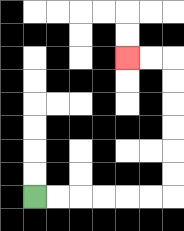{'start': '[1, 8]', 'end': '[5, 2]', 'path_directions': 'R,R,R,R,R,R,U,U,U,U,U,U,L,L', 'path_coordinates': '[[1, 8], [2, 8], [3, 8], [4, 8], [5, 8], [6, 8], [7, 8], [7, 7], [7, 6], [7, 5], [7, 4], [7, 3], [7, 2], [6, 2], [5, 2]]'}